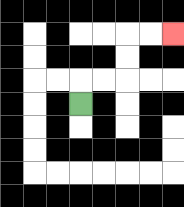{'start': '[3, 4]', 'end': '[7, 1]', 'path_directions': 'U,R,R,U,U,R,R', 'path_coordinates': '[[3, 4], [3, 3], [4, 3], [5, 3], [5, 2], [5, 1], [6, 1], [7, 1]]'}